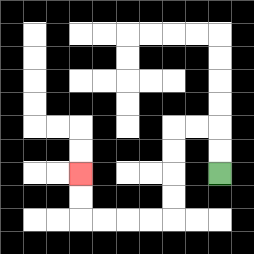{'start': '[9, 7]', 'end': '[3, 7]', 'path_directions': 'U,U,L,L,D,D,D,D,L,L,L,L,U,U', 'path_coordinates': '[[9, 7], [9, 6], [9, 5], [8, 5], [7, 5], [7, 6], [7, 7], [7, 8], [7, 9], [6, 9], [5, 9], [4, 9], [3, 9], [3, 8], [3, 7]]'}